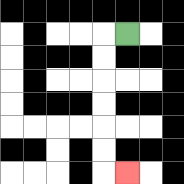{'start': '[5, 1]', 'end': '[5, 7]', 'path_directions': 'L,D,D,D,D,D,D,R', 'path_coordinates': '[[5, 1], [4, 1], [4, 2], [4, 3], [4, 4], [4, 5], [4, 6], [4, 7], [5, 7]]'}